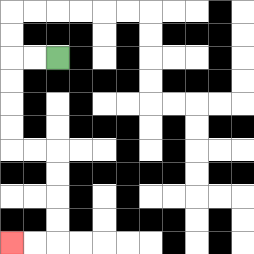{'start': '[2, 2]', 'end': '[0, 10]', 'path_directions': 'L,L,D,D,D,D,R,R,D,D,D,D,L,L', 'path_coordinates': '[[2, 2], [1, 2], [0, 2], [0, 3], [0, 4], [0, 5], [0, 6], [1, 6], [2, 6], [2, 7], [2, 8], [2, 9], [2, 10], [1, 10], [0, 10]]'}